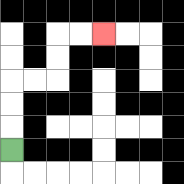{'start': '[0, 6]', 'end': '[4, 1]', 'path_directions': 'U,U,U,R,R,U,U,R,R', 'path_coordinates': '[[0, 6], [0, 5], [0, 4], [0, 3], [1, 3], [2, 3], [2, 2], [2, 1], [3, 1], [4, 1]]'}